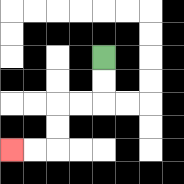{'start': '[4, 2]', 'end': '[0, 6]', 'path_directions': 'D,D,L,L,D,D,L,L', 'path_coordinates': '[[4, 2], [4, 3], [4, 4], [3, 4], [2, 4], [2, 5], [2, 6], [1, 6], [0, 6]]'}